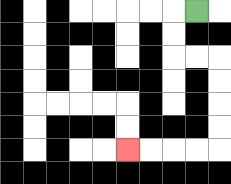{'start': '[8, 0]', 'end': '[5, 6]', 'path_directions': 'L,D,D,R,R,D,D,D,D,L,L,L,L', 'path_coordinates': '[[8, 0], [7, 0], [7, 1], [7, 2], [8, 2], [9, 2], [9, 3], [9, 4], [9, 5], [9, 6], [8, 6], [7, 6], [6, 6], [5, 6]]'}